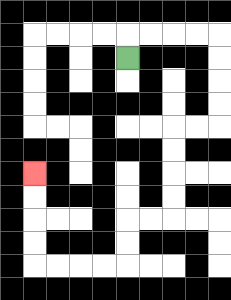{'start': '[5, 2]', 'end': '[1, 7]', 'path_directions': 'U,R,R,R,R,D,D,D,D,L,L,D,D,D,D,L,L,D,D,L,L,L,L,U,U,U,U', 'path_coordinates': '[[5, 2], [5, 1], [6, 1], [7, 1], [8, 1], [9, 1], [9, 2], [9, 3], [9, 4], [9, 5], [8, 5], [7, 5], [7, 6], [7, 7], [7, 8], [7, 9], [6, 9], [5, 9], [5, 10], [5, 11], [4, 11], [3, 11], [2, 11], [1, 11], [1, 10], [1, 9], [1, 8], [1, 7]]'}